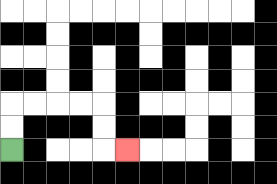{'start': '[0, 6]', 'end': '[5, 6]', 'path_directions': 'U,U,R,R,R,R,D,D,R', 'path_coordinates': '[[0, 6], [0, 5], [0, 4], [1, 4], [2, 4], [3, 4], [4, 4], [4, 5], [4, 6], [5, 6]]'}